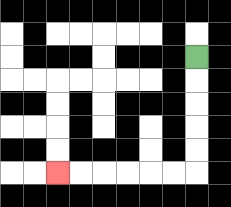{'start': '[8, 2]', 'end': '[2, 7]', 'path_directions': 'D,D,D,D,D,L,L,L,L,L,L', 'path_coordinates': '[[8, 2], [8, 3], [8, 4], [8, 5], [8, 6], [8, 7], [7, 7], [6, 7], [5, 7], [4, 7], [3, 7], [2, 7]]'}